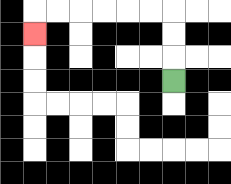{'start': '[7, 3]', 'end': '[1, 1]', 'path_directions': 'U,U,U,L,L,L,L,L,L,D', 'path_coordinates': '[[7, 3], [7, 2], [7, 1], [7, 0], [6, 0], [5, 0], [4, 0], [3, 0], [2, 0], [1, 0], [1, 1]]'}